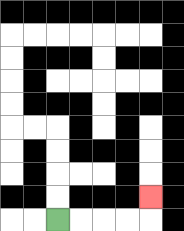{'start': '[2, 9]', 'end': '[6, 8]', 'path_directions': 'R,R,R,R,U', 'path_coordinates': '[[2, 9], [3, 9], [4, 9], [5, 9], [6, 9], [6, 8]]'}